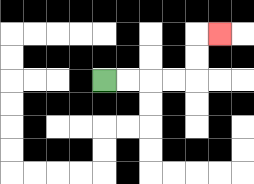{'start': '[4, 3]', 'end': '[9, 1]', 'path_directions': 'R,R,R,R,U,U,R', 'path_coordinates': '[[4, 3], [5, 3], [6, 3], [7, 3], [8, 3], [8, 2], [8, 1], [9, 1]]'}